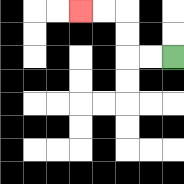{'start': '[7, 2]', 'end': '[3, 0]', 'path_directions': 'L,L,U,U,L,L', 'path_coordinates': '[[7, 2], [6, 2], [5, 2], [5, 1], [5, 0], [4, 0], [3, 0]]'}